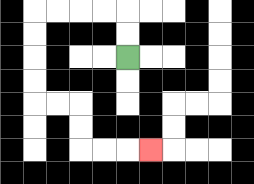{'start': '[5, 2]', 'end': '[6, 6]', 'path_directions': 'U,U,L,L,L,L,D,D,D,D,R,R,D,D,R,R,R', 'path_coordinates': '[[5, 2], [5, 1], [5, 0], [4, 0], [3, 0], [2, 0], [1, 0], [1, 1], [1, 2], [1, 3], [1, 4], [2, 4], [3, 4], [3, 5], [3, 6], [4, 6], [5, 6], [6, 6]]'}